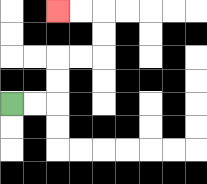{'start': '[0, 4]', 'end': '[2, 0]', 'path_directions': 'R,R,U,U,R,R,U,U,L,L', 'path_coordinates': '[[0, 4], [1, 4], [2, 4], [2, 3], [2, 2], [3, 2], [4, 2], [4, 1], [4, 0], [3, 0], [2, 0]]'}